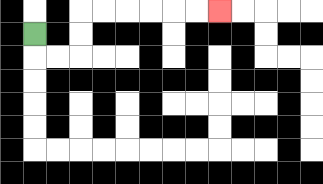{'start': '[1, 1]', 'end': '[9, 0]', 'path_directions': 'D,R,R,U,U,R,R,R,R,R,R', 'path_coordinates': '[[1, 1], [1, 2], [2, 2], [3, 2], [3, 1], [3, 0], [4, 0], [5, 0], [6, 0], [7, 0], [8, 0], [9, 0]]'}